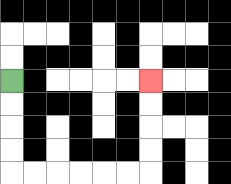{'start': '[0, 3]', 'end': '[6, 3]', 'path_directions': 'D,D,D,D,R,R,R,R,R,R,U,U,U,U', 'path_coordinates': '[[0, 3], [0, 4], [0, 5], [0, 6], [0, 7], [1, 7], [2, 7], [3, 7], [4, 7], [5, 7], [6, 7], [6, 6], [6, 5], [6, 4], [6, 3]]'}